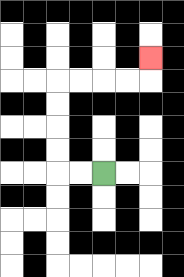{'start': '[4, 7]', 'end': '[6, 2]', 'path_directions': 'L,L,U,U,U,U,R,R,R,R,U', 'path_coordinates': '[[4, 7], [3, 7], [2, 7], [2, 6], [2, 5], [2, 4], [2, 3], [3, 3], [4, 3], [5, 3], [6, 3], [6, 2]]'}